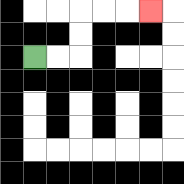{'start': '[1, 2]', 'end': '[6, 0]', 'path_directions': 'R,R,U,U,R,R,R', 'path_coordinates': '[[1, 2], [2, 2], [3, 2], [3, 1], [3, 0], [4, 0], [5, 0], [6, 0]]'}